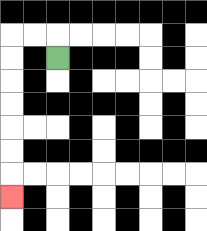{'start': '[2, 2]', 'end': '[0, 8]', 'path_directions': 'U,L,L,D,D,D,D,D,D,D', 'path_coordinates': '[[2, 2], [2, 1], [1, 1], [0, 1], [0, 2], [0, 3], [0, 4], [0, 5], [0, 6], [0, 7], [0, 8]]'}